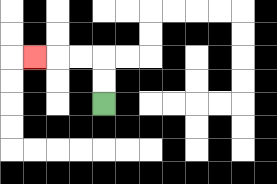{'start': '[4, 4]', 'end': '[1, 2]', 'path_directions': 'U,U,L,L,L', 'path_coordinates': '[[4, 4], [4, 3], [4, 2], [3, 2], [2, 2], [1, 2]]'}